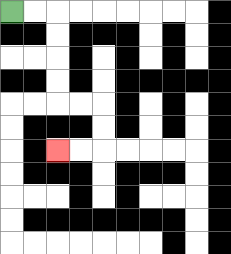{'start': '[0, 0]', 'end': '[2, 6]', 'path_directions': 'R,R,D,D,D,D,R,R,D,D,L,L', 'path_coordinates': '[[0, 0], [1, 0], [2, 0], [2, 1], [2, 2], [2, 3], [2, 4], [3, 4], [4, 4], [4, 5], [4, 6], [3, 6], [2, 6]]'}